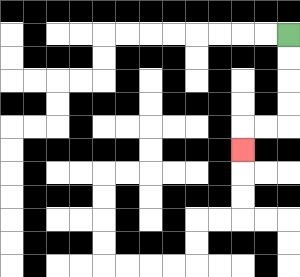{'start': '[12, 1]', 'end': '[10, 6]', 'path_directions': 'D,D,D,D,L,L,D', 'path_coordinates': '[[12, 1], [12, 2], [12, 3], [12, 4], [12, 5], [11, 5], [10, 5], [10, 6]]'}